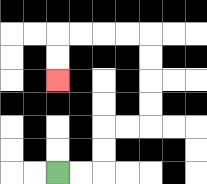{'start': '[2, 7]', 'end': '[2, 3]', 'path_directions': 'R,R,U,U,R,R,U,U,U,U,L,L,L,L,D,D', 'path_coordinates': '[[2, 7], [3, 7], [4, 7], [4, 6], [4, 5], [5, 5], [6, 5], [6, 4], [6, 3], [6, 2], [6, 1], [5, 1], [4, 1], [3, 1], [2, 1], [2, 2], [2, 3]]'}